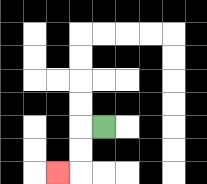{'start': '[4, 5]', 'end': '[2, 7]', 'path_directions': 'L,D,D,L', 'path_coordinates': '[[4, 5], [3, 5], [3, 6], [3, 7], [2, 7]]'}